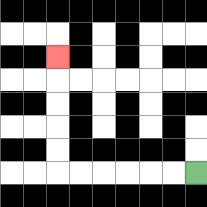{'start': '[8, 7]', 'end': '[2, 2]', 'path_directions': 'L,L,L,L,L,L,U,U,U,U,U', 'path_coordinates': '[[8, 7], [7, 7], [6, 7], [5, 7], [4, 7], [3, 7], [2, 7], [2, 6], [2, 5], [2, 4], [2, 3], [2, 2]]'}